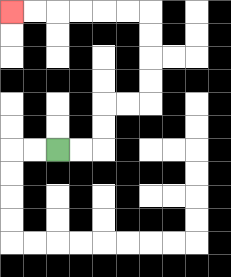{'start': '[2, 6]', 'end': '[0, 0]', 'path_directions': 'R,R,U,U,R,R,U,U,U,U,L,L,L,L,L,L', 'path_coordinates': '[[2, 6], [3, 6], [4, 6], [4, 5], [4, 4], [5, 4], [6, 4], [6, 3], [6, 2], [6, 1], [6, 0], [5, 0], [4, 0], [3, 0], [2, 0], [1, 0], [0, 0]]'}